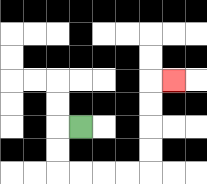{'start': '[3, 5]', 'end': '[7, 3]', 'path_directions': 'L,D,D,R,R,R,R,U,U,U,U,R', 'path_coordinates': '[[3, 5], [2, 5], [2, 6], [2, 7], [3, 7], [4, 7], [5, 7], [6, 7], [6, 6], [6, 5], [6, 4], [6, 3], [7, 3]]'}